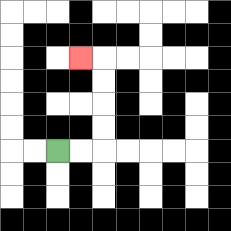{'start': '[2, 6]', 'end': '[3, 2]', 'path_directions': 'R,R,U,U,U,U,L', 'path_coordinates': '[[2, 6], [3, 6], [4, 6], [4, 5], [4, 4], [4, 3], [4, 2], [3, 2]]'}